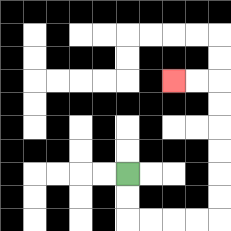{'start': '[5, 7]', 'end': '[7, 3]', 'path_directions': 'D,D,R,R,R,R,U,U,U,U,U,U,L,L', 'path_coordinates': '[[5, 7], [5, 8], [5, 9], [6, 9], [7, 9], [8, 9], [9, 9], [9, 8], [9, 7], [9, 6], [9, 5], [9, 4], [9, 3], [8, 3], [7, 3]]'}